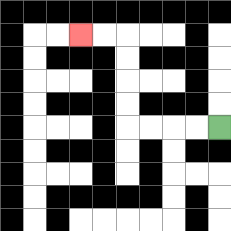{'start': '[9, 5]', 'end': '[3, 1]', 'path_directions': 'L,L,L,L,U,U,U,U,L,L', 'path_coordinates': '[[9, 5], [8, 5], [7, 5], [6, 5], [5, 5], [5, 4], [5, 3], [5, 2], [5, 1], [4, 1], [3, 1]]'}